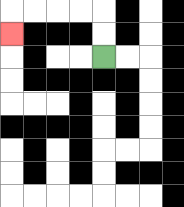{'start': '[4, 2]', 'end': '[0, 1]', 'path_directions': 'U,U,L,L,L,L,D', 'path_coordinates': '[[4, 2], [4, 1], [4, 0], [3, 0], [2, 0], [1, 0], [0, 0], [0, 1]]'}